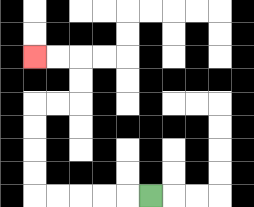{'start': '[6, 8]', 'end': '[1, 2]', 'path_directions': 'L,L,L,L,L,U,U,U,U,R,R,U,U,L,L', 'path_coordinates': '[[6, 8], [5, 8], [4, 8], [3, 8], [2, 8], [1, 8], [1, 7], [1, 6], [1, 5], [1, 4], [2, 4], [3, 4], [3, 3], [3, 2], [2, 2], [1, 2]]'}